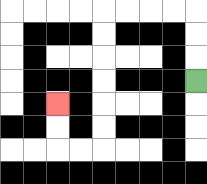{'start': '[8, 3]', 'end': '[2, 4]', 'path_directions': 'U,U,U,L,L,L,L,D,D,D,D,D,D,L,L,U,U', 'path_coordinates': '[[8, 3], [8, 2], [8, 1], [8, 0], [7, 0], [6, 0], [5, 0], [4, 0], [4, 1], [4, 2], [4, 3], [4, 4], [4, 5], [4, 6], [3, 6], [2, 6], [2, 5], [2, 4]]'}